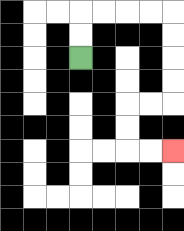{'start': '[3, 2]', 'end': '[7, 6]', 'path_directions': 'U,U,R,R,R,R,D,D,D,D,L,L,D,D,R,R', 'path_coordinates': '[[3, 2], [3, 1], [3, 0], [4, 0], [5, 0], [6, 0], [7, 0], [7, 1], [7, 2], [7, 3], [7, 4], [6, 4], [5, 4], [5, 5], [5, 6], [6, 6], [7, 6]]'}